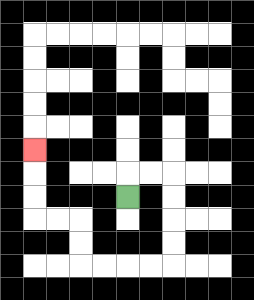{'start': '[5, 8]', 'end': '[1, 6]', 'path_directions': 'U,R,R,D,D,D,D,L,L,L,L,U,U,L,L,U,U,U', 'path_coordinates': '[[5, 8], [5, 7], [6, 7], [7, 7], [7, 8], [7, 9], [7, 10], [7, 11], [6, 11], [5, 11], [4, 11], [3, 11], [3, 10], [3, 9], [2, 9], [1, 9], [1, 8], [1, 7], [1, 6]]'}